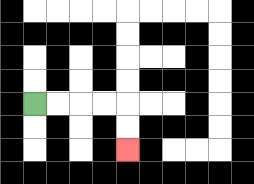{'start': '[1, 4]', 'end': '[5, 6]', 'path_directions': 'R,R,R,R,D,D', 'path_coordinates': '[[1, 4], [2, 4], [3, 4], [4, 4], [5, 4], [5, 5], [5, 6]]'}